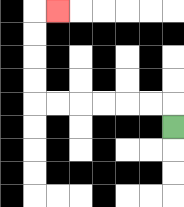{'start': '[7, 5]', 'end': '[2, 0]', 'path_directions': 'U,L,L,L,L,L,L,U,U,U,U,R', 'path_coordinates': '[[7, 5], [7, 4], [6, 4], [5, 4], [4, 4], [3, 4], [2, 4], [1, 4], [1, 3], [1, 2], [1, 1], [1, 0], [2, 0]]'}